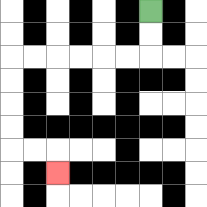{'start': '[6, 0]', 'end': '[2, 7]', 'path_directions': 'D,D,L,L,L,L,L,L,D,D,D,D,R,R,D', 'path_coordinates': '[[6, 0], [6, 1], [6, 2], [5, 2], [4, 2], [3, 2], [2, 2], [1, 2], [0, 2], [0, 3], [0, 4], [0, 5], [0, 6], [1, 6], [2, 6], [2, 7]]'}